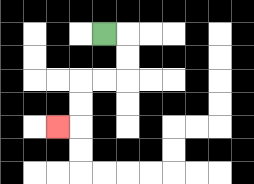{'start': '[4, 1]', 'end': '[2, 5]', 'path_directions': 'R,D,D,L,L,D,D,L', 'path_coordinates': '[[4, 1], [5, 1], [5, 2], [5, 3], [4, 3], [3, 3], [3, 4], [3, 5], [2, 5]]'}